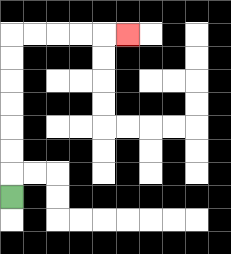{'start': '[0, 8]', 'end': '[5, 1]', 'path_directions': 'U,U,U,U,U,U,U,R,R,R,R,R', 'path_coordinates': '[[0, 8], [0, 7], [0, 6], [0, 5], [0, 4], [0, 3], [0, 2], [0, 1], [1, 1], [2, 1], [3, 1], [4, 1], [5, 1]]'}